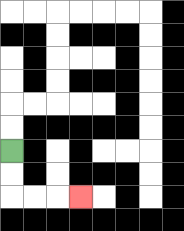{'start': '[0, 6]', 'end': '[3, 8]', 'path_directions': 'D,D,R,R,R', 'path_coordinates': '[[0, 6], [0, 7], [0, 8], [1, 8], [2, 8], [3, 8]]'}